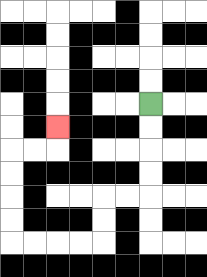{'start': '[6, 4]', 'end': '[2, 5]', 'path_directions': 'D,D,D,D,L,L,D,D,L,L,L,L,U,U,U,U,R,R,U', 'path_coordinates': '[[6, 4], [6, 5], [6, 6], [6, 7], [6, 8], [5, 8], [4, 8], [4, 9], [4, 10], [3, 10], [2, 10], [1, 10], [0, 10], [0, 9], [0, 8], [0, 7], [0, 6], [1, 6], [2, 6], [2, 5]]'}